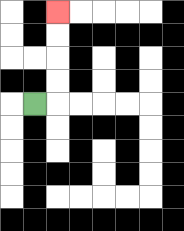{'start': '[1, 4]', 'end': '[2, 0]', 'path_directions': 'R,U,U,U,U', 'path_coordinates': '[[1, 4], [2, 4], [2, 3], [2, 2], [2, 1], [2, 0]]'}